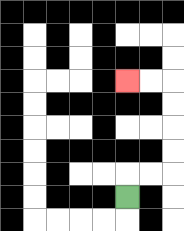{'start': '[5, 8]', 'end': '[5, 3]', 'path_directions': 'U,R,R,U,U,U,U,L,L', 'path_coordinates': '[[5, 8], [5, 7], [6, 7], [7, 7], [7, 6], [7, 5], [7, 4], [7, 3], [6, 3], [5, 3]]'}